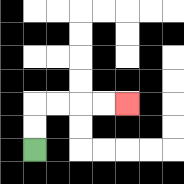{'start': '[1, 6]', 'end': '[5, 4]', 'path_directions': 'U,U,R,R,R,R', 'path_coordinates': '[[1, 6], [1, 5], [1, 4], [2, 4], [3, 4], [4, 4], [5, 4]]'}